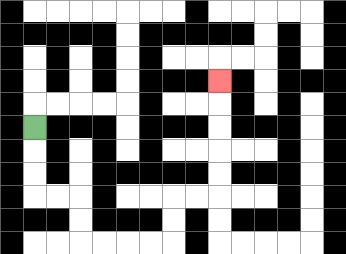{'start': '[1, 5]', 'end': '[9, 3]', 'path_directions': 'D,D,D,R,R,D,D,R,R,R,R,U,U,R,R,U,U,U,U,U', 'path_coordinates': '[[1, 5], [1, 6], [1, 7], [1, 8], [2, 8], [3, 8], [3, 9], [3, 10], [4, 10], [5, 10], [6, 10], [7, 10], [7, 9], [7, 8], [8, 8], [9, 8], [9, 7], [9, 6], [9, 5], [9, 4], [9, 3]]'}